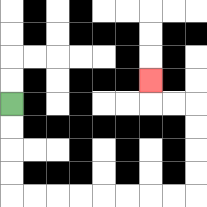{'start': '[0, 4]', 'end': '[6, 3]', 'path_directions': 'D,D,D,D,R,R,R,R,R,R,R,R,U,U,U,U,L,L,U', 'path_coordinates': '[[0, 4], [0, 5], [0, 6], [0, 7], [0, 8], [1, 8], [2, 8], [3, 8], [4, 8], [5, 8], [6, 8], [7, 8], [8, 8], [8, 7], [8, 6], [8, 5], [8, 4], [7, 4], [6, 4], [6, 3]]'}